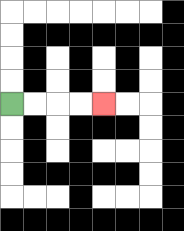{'start': '[0, 4]', 'end': '[4, 4]', 'path_directions': 'R,R,R,R', 'path_coordinates': '[[0, 4], [1, 4], [2, 4], [3, 4], [4, 4]]'}